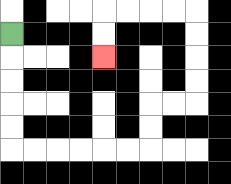{'start': '[0, 1]', 'end': '[4, 2]', 'path_directions': 'D,D,D,D,D,R,R,R,R,R,R,U,U,R,R,U,U,U,U,L,L,L,L,D,D', 'path_coordinates': '[[0, 1], [0, 2], [0, 3], [0, 4], [0, 5], [0, 6], [1, 6], [2, 6], [3, 6], [4, 6], [5, 6], [6, 6], [6, 5], [6, 4], [7, 4], [8, 4], [8, 3], [8, 2], [8, 1], [8, 0], [7, 0], [6, 0], [5, 0], [4, 0], [4, 1], [4, 2]]'}